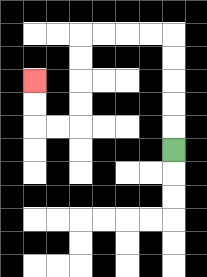{'start': '[7, 6]', 'end': '[1, 3]', 'path_directions': 'U,U,U,U,U,L,L,L,L,D,D,D,D,L,L,U,U', 'path_coordinates': '[[7, 6], [7, 5], [7, 4], [7, 3], [7, 2], [7, 1], [6, 1], [5, 1], [4, 1], [3, 1], [3, 2], [3, 3], [3, 4], [3, 5], [2, 5], [1, 5], [1, 4], [1, 3]]'}